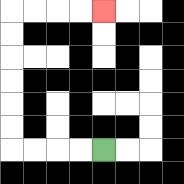{'start': '[4, 6]', 'end': '[4, 0]', 'path_directions': 'L,L,L,L,U,U,U,U,U,U,R,R,R,R', 'path_coordinates': '[[4, 6], [3, 6], [2, 6], [1, 6], [0, 6], [0, 5], [0, 4], [0, 3], [0, 2], [0, 1], [0, 0], [1, 0], [2, 0], [3, 0], [4, 0]]'}